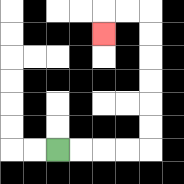{'start': '[2, 6]', 'end': '[4, 1]', 'path_directions': 'R,R,R,R,U,U,U,U,U,U,L,L,D', 'path_coordinates': '[[2, 6], [3, 6], [4, 6], [5, 6], [6, 6], [6, 5], [6, 4], [6, 3], [6, 2], [6, 1], [6, 0], [5, 0], [4, 0], [4, 1]]'}